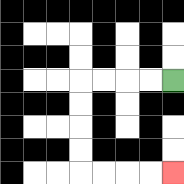{'start': '[7, 3]', 'end': '[7, 7]', 'path_directions': 'L,L,L,L,D,D,D,D,R,R,R,R', 'path_coordinates': '[[7, 3], [6, 3], [5, 3], [4, 3], [3, 3], [3, 4], [3, 5], [3, 6], [3, 7], [4, 7], [5, 7], [6, 7], [7, 7]]'}